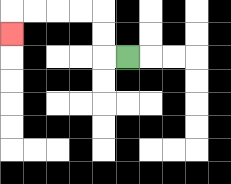{'start': '[5, 2]', 'end': '[0, 1]', 'path_directions': 'L,U,U,L,L,L,L,D', 'path_coordinates': '[[5, 2], [4, 2], [4, 1], [4, 0], [3, 0], [2, 0], [1, 0], [0, 0], [0, 1]]'}